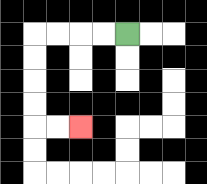{'start': '[5, 1]', 'end': '[3, 5]', 'path_directions': 'L,L,L,L,D,D,D,D,R,R', 'path_coordinates': '[[5, 1], [4, 1], [3, 1], [2, 1], [1, 1], [1, 2], [1, 3], [1, 4], [1, 5], [2, 5], [3, 5]]'}